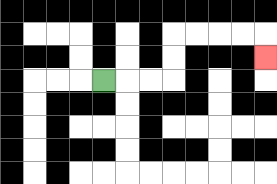{'start': '[4, 3]', 'end': '[11, 2]', 'path_directions': 'R,R,R,U,U,R,R,R,R,D', 'path_coordinates': '[[4, 3], [5, 3], [6, 3], [7, 3], [7, 2], [7, 1], [8, 1], [9, 1], [10, 1], [11, 1], [11, 2]]'}